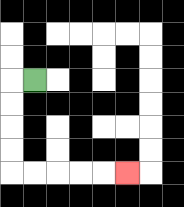{'start': '[1, 3]', 'end': '[5, 7]', 'path_directions': 'L,D,D,D,D,R,R,R,R,R', 'path_coordinates': '[[1, 3], [0, 3], [0, 4], [0, 5], [0, 6], [0, 7], [1, 7], [2, 7], [3, 7], [4, 7], [5, 7]]'}